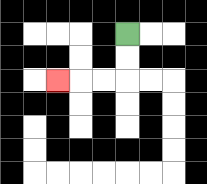{'start': '[5, 1]', 'end': '[2, 3]', 'path_directions': 'D,D,L,L,L', 'path_coordinates': '[[5, 1], [5, 2], [5, 3], [4, 3], [3, 3], [2, 3]]'}